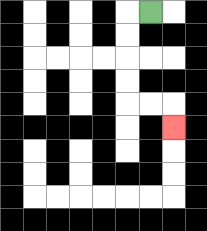{'start': '[6, 0]', 'end': '[7, 5]', 'path_directions': 'L,D,D,D,D,R,R,D', 'path_coordinates': '[[6, 0], [5, 0], [5, 1], [5, 2], [5, 3], [5, 4], [6, 4], [7, 4], [7, 5]]'}